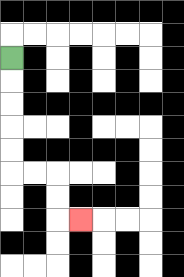{'start': '[0, 2]', 'end': '[3, 9]', 'path_directions': 'D,D,D,D,D,R,R,D,D,R', 'path_coordinates': '[[0, 2], [0, 3], [0, 4], [0, 5], [0, 6], [0, 7], [1, 7], [2, 7], [2, 8], [2, 9], [3, 9]]'}